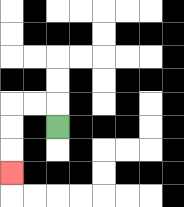{'start': '[2, 5]', 'end': '[0, 7]', 'path_directions': 'U,L,L,D,D,D', 'path_coordinates': '[[2, 5], [2, 4], [1, 4], [0, 4], [0, 5], [0, 6], [0, 7]]'}